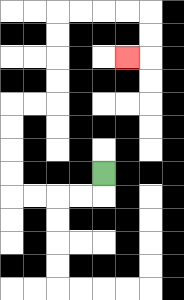{'start': '[4, 7]', 'end': '[5, 2]', 'path_directions': 'D,L,L,L,L,U,U,U,U,R,R,U,U,U,U,R,R,R,R,D,D,L', 'path_coordinates': '[[4, 7], [4, 8], [3, 8], [2, 8], [1, 8], [0, 8], [0, 7], [0, 6], [0, 5], [0, 4], [1, 4], [2, 4], [2, 3], [2, 2], [2, 1], [2, 0], [3, 0], [4, 0], [5, 0], [6, 0], [6, 1], [6, 2], [5, 2]]'}